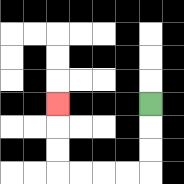{'start': '[6, 4]', 'end': '[2, 4]', 'path_directions': 'D,D,D,L,L,L,L,U,U,U', 'path_coordinates': '[[6, 4], [6, 5], [6, 6], [6, 7], [5, 7], [4, 7], [3, 7], [2, 7], [2, 6], [2, 5], [2, 4]]'}